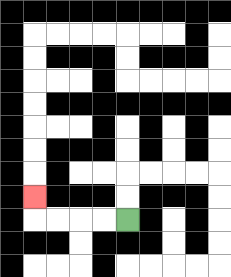{'start': '[5, 9]', 'end': '[1, 8]', 'path_directions': 'L,L,L,L,U', 'path_coordinates': '[[5, 9], [4, 9], [3, 9], [2, 9], [1, 9], [1, 8]]'}